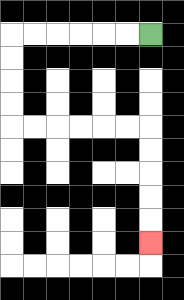{'start': '[6, 1]', 'end': '[6, 10]', 'path_directions': 'L,L,L,L,L,L,D,D,D,D,R,R,R,R,R,R,D,D,D,D,D', 'path_coordinates': '[[6, 1], [5, 1], [4, 1], [3, 1], [2, 1], [1, 1], [0, 1], [0, 2], [0, 3], [0, 4], [0, 5], [1, 5], [2, 5], [3, 5], [4, 5], [5, 5], [6, 5], [6, 6], [6, 7], [6, 8], [6, 9], [6, 10]]'}